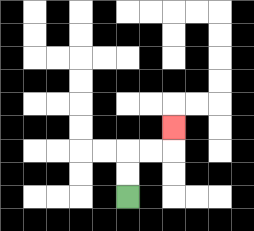{'start': '[5, 8]', 'end': '[7, 5]', 'path_directions': 'U,U,R,R,U', 'path_coordinates': '[[5, 8], [5, 7], [5, 6], [6, 6], [7, 6], [7, 5]]'}